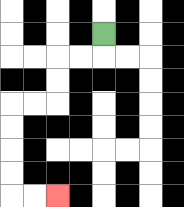{'start': '[4, 1]', 'end': '[2, 8]', 'path_directions': 'D,L,L,D,D,L,L,D,D,D,D,R,R', 'path_coordinates': '[[4, 1], [4, 2], [3, 2], [2, 2], [2, 3], [2, 4], [1, 4], [0, 4], [0, 5], [0, 6], [0, 7], [0, 8], [1, 8], [2, 8]]'}